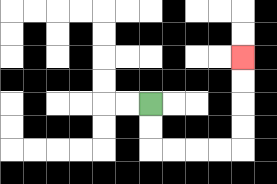{'start': '[6, 4]', 'end': '[10, 2]', 'path_directions': 'D,D,R,R,R,R,U,U,U,U', 'path_coordinates': '[[6, 4], [6, 5], [6, 6], [7, 6], [8, 6], [9, 6], [10, 6], [10, 5], [10, 4], [10, 3], [10, 2]]'}